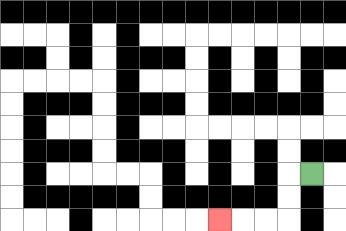{'start': '[13, 7]', 'end': '[9, 9]', 'path_directions': 'L,D,D,L,L,L', 'path_coordinates': '[[13, 7], [12, 7], [12, 8], [12, 9], [11, 9], [10, 9], [9, 9]]'}